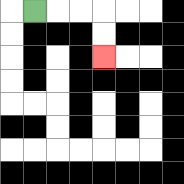{'start': '[1, 0]', 'end': '[4, 2]', 'path_directions': 'R,R,R,D,D', 'path_coordinates': '[[1, 0], [2, 0], [3, 0], [4, 0], [4, 1], [4, 2]]'}